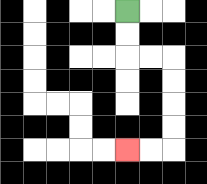{'start': '[5, 0]', 'end': '[5, 6]', 'path_directions': 'D,D,R,R,D,D,D,D,L,L', 'path_coordinates': '[[5, 0], [5, 1], [5, 2], [6, 2], [7, 2], [7, 3], [7, 4], [7, 5], [7, 6], [6, 6], [5, 6]]'}